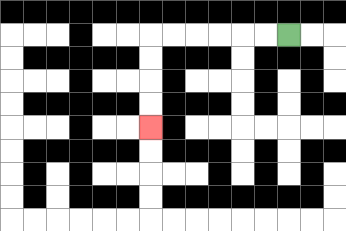{'start': '[12, 1]', 'end': '[6, 5]', 'path_directions': 'L,L,L,L,L,L,D,D,D,D', 'path_coordinates': '[[12, 1], [11, 1], [10, 1], [9, 1], [8, 1], [7, 1], [6, 1], [6, 2], [6, 3], [6, 4], [6, 5]]'}